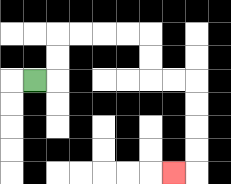{'start': '[1, 3]', 'end': '[7, 7]', 'path_directions': 'R,U,U,R,R,R,R,D,D,R,R,D,D,D,D,L', 'path_coordinates': '[[1, 3], [2, 3], [2, 2], [2, 1], [3, 1], [4, 1], [5, 1], [6, 1], [6, 2], [6, 3], [7, 3], [8, 3], [8, 4], [8, 5], [8, 6], [8, 7], [7, 7]]'}